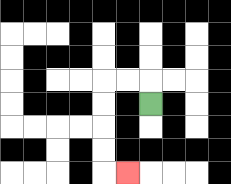{'start': '[6, 4]', 'end': '[5, 7]', 'path_directions': 'U,L,L,D,D,D,D,R', 'path_coordinates': '[[6, 4], [6, 3], [5, 3], [4, 3], [4, 4], [4, 5], [4, 6], [4, 7], [5, 7]]'}